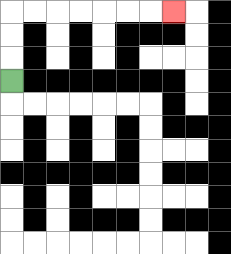{'start': '[0, 3]', 'end': '[7, 0]', 'path_directions': 'U,U,U,R,R,R,R,R,R,R', 'path_coordinates': '[[0, 3], [0, 2], [0, 1], [0, 0], [1, 0], [2, 0], [3, 0], [4, 0], [5, 0], [6, 0], [7, 0]]'}